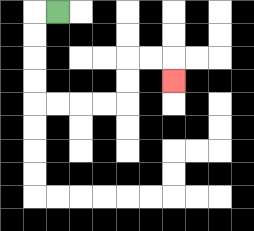{'start': '[2, 0]', 'end': '[7, 3]', 'path_directions': 'L,D,D,D,D,R,R,R,R,U,U,R,R,D', 'path_coordinates': '[[2, 0], [1, 0], [1, 1], [1, 2], [1, 3], [1, 4], [2, 4], [3, 4], [4, 4], [5, 4], [5, 3], [5, 2], [6, 2], [7, 2], [7, 3]]'}